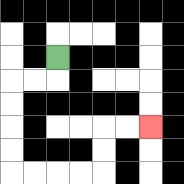{'start': '[2, 2]', 'end': '[6, 5]', 'path_directions': 'D,L,L,D,D,D,D,R,R,R,R,U,U,R,R', 'path_coordinates': '[[2, 2], [2, 3], [1, 3], [0, 3], [0, 4], [0, 5], [0, 6], [0, 7], [1, 7], [2, 7], [3, 7], [4, 7], [4, 6], [4, 5], [5, 5], [6, 5]]'}